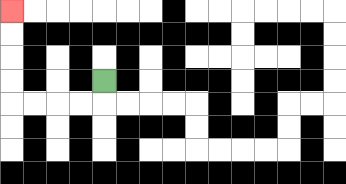{'start': '[4, 3]', 'end': '[0, 0]', 'path_directions': 'D,L,L,L,L,U,U,U,U', 'path_coordinates': '[[4, 3], [4, 4], [3, 4], [2, 4], [1, 4], [0, 4], [0, 3], [0, 2], [0, 1], [0, 0]]'}